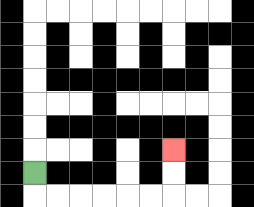{'start': '[1, 7]', 'end': '[7, 6]', 'path_directions': 'D,R,R,R,R,R,R,U,U', 'path_coordinates': '[[1, 7], [1, 8], [2, 8], [3, 8], [4, 8], [5, 8], [6, 8], [7, 8], [7, 7], [7, 6]]'}